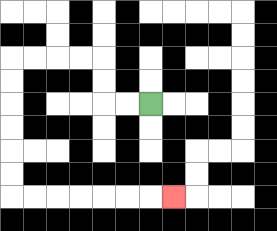{'start': '[6, 4]', 'end': '[7, 8]', 'path_directions': 'L,L,U,U,L,L,L,L,D,D,D,D,D,D,R,R,R,R,R,R,R', 'path_coordinates': '[[6, 4], [5, 4], [4, 4], [4, 3], [4, 2], [3, 2], [2, 2], [1, 2], [0, 2], [0, 3], [0, 4], [0, 5], [0, 6], [0, 7], [0, 8], [1, 8], [2, 8], [3, 8], [4, 8], [5, 8], [6, 8], [7, 8]]'}